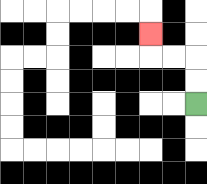{'start': '[8, 4]', 'end': '[6, 1]', 'path_directions': 'U,U,L,L,U', 'path_coordinates': '[[8, 4], [8, 3], [8, 2], [7, 2], [6, 2], [6, 1]]'}